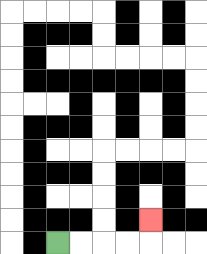{'start': '[2, 10]', 'end': '[6, 9]', 'path_directions': 'R,R,R,R,U', 'path_coordinates': '[[2, 10], [3, 10], [4, 10], [5, 10], [6, 10], [6, 9]]'}